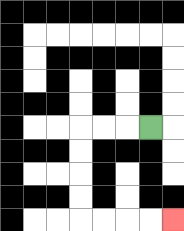{'start': '[6, 5]', 'end': '[7, 9]', 'path_directions': 'L,L,L,D,D,D,D,R,R,R,R', 'path_coordinates': '[[6, 5], [5, 5], [4, 5], [3, 5], [3, 6], [3, 7], [3, 8], [3, 9], [4, 9], [5, 9], [6, 9], [7, 9]]'}